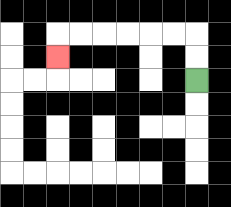{'start': '[8, 3]', 'end': '[2, 2]', 'path_directions': 'U,U,L,L,L,L,L,L,D', 'path_coordinates': '[[8, 3], [8, 2], [8, 1], [7, 1], [6, 1], [5, 1], [4, 1], [3, 1], [2, 1], [2, 2]]'}